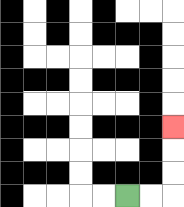{'start': '[5, 8]', 'end': '[7, 5]', 'path_directions': 'R,R,U,U,U', 'path_coordinates': '[[5, 8], [6, 8], [7, 8], [7, 7], [7, 6], [7, 5]]'}